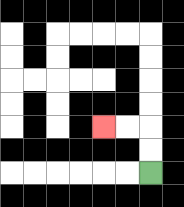{'start': '[6, 7]', 'end': '[4, 5]', 'path_directions': 'U,U,L,L', 'path_coordinates': '[[6, 7], [6, 6], [6, 5], [5, 5], [4, 5]]'}